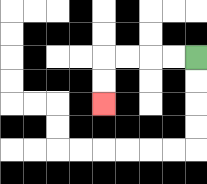{'start': '[8, 2]', 'end': '[4, 4]', 'path_directions': 'L,L,L,L,D,D', 'path_coordinates': '[[8, 2], [7, 2], [6, 2], [5, 2], [4, 2], [4, 3], [4, 4]]'}